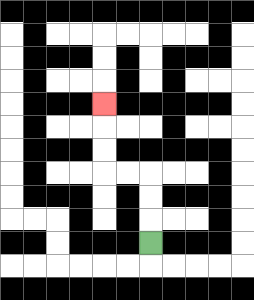{'start': '[6, 10]', 'end': '[4, 4]', 'path_directions': 'U,U,U,L,L,U,U,U', 'path_coordinates': '[[6, 10], [6, 9], [6, 8], [6, 7], [5, 7], [4, 7], [4, 6], [4, 5], [4, 4]]'}